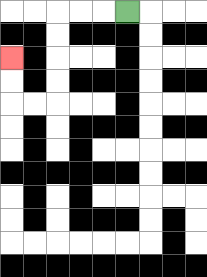{'start': '[5, 0]', 'end': '[0, 2]', 'path_directions': 'L,L,L,D,D,D,D,L,L,U,U', 'path_coordinates': '[[5, 0], [4, 0], [3, 0], [2, 0], [2, 1], [2, 2], [2, 3], [2, 4], [1, 4], [0, 4], [0, 3], [0, 2]]'}